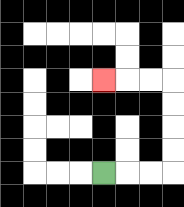{'start': '[4, 7]', 'end': '[4, 3]', 'path_directions': 'R,R,R,U,U,U,U,L,L,L', 'path_coordinates': '[[4, 7], [5, 7], [6, 7], [7, 7], [7, 6], [7, 5], [7, 4], [7, 3], [6, 3], [5, 3], [4, 3]]'}